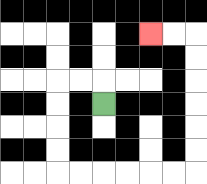{'start': '[4, 4]', 'end': '[6, 1]', 'path_directions': 'U,L,L,D,D,D,D,R,R,R,R,R,R,U,U,U,U,U,U,L,L', 'path_coordinates': '[[4, 4], [4, 3], [3, 3], [2, 3], [2, 4], [2, 5], [2, 6], [2, 7], [3, 7], [4, 7], [5, 7], [6, 7], [7, 7], [8, 7], [8, 6], [8, 5], [8, 4], [8, 3], [8, 2], [8, 1], [7, 1], [6, 1]]'}